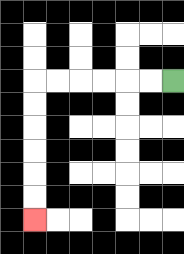{'start': '[7, 3]', 'end': '[1, 9]', 'path_directions': 'L,L,L,L,L,L,D,D,D,D,D,D', 'path_coordinates': '[[7, 3], [6, 3], [5, 3], [4, 3], [3, 3], [2, 3], [1, 3], [1, 4], [1, 5], [1, 6], [1, 7], [1, 8], [1, 9]]'}